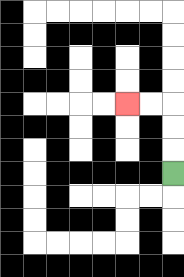{'start': '[7, 7]', 'end': '[5, 4]', 'path_directions': 'U,U,U,L,L', 'path_coordinates': '[[7, 7], [7, 6], [7, 5], [7, 4], [6, 4], [5, 4]]'}